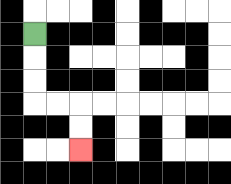{'start': '[1, 1]', 'end': '[3, 6]', 'path_directions': 'D,D,D,R,R,D,D', 'path_coordinates': '[[1, 1], [1, 2], [1, 3], [1, 4], [2, 4], [3, 4], [3, 5], [3, 6]]'}